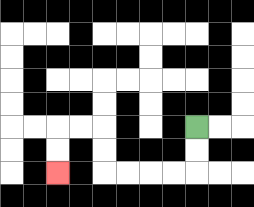{'start': '[8, 5]', 'end': '[2, 7]', 'path_directions': 'D,D,L,L,L,L,U,U,L,L,D,D', 'path_coordinates': '[[8, 5], [8, 6], [8, 7], [7, 7], [6, 7], [5, 7], [4, 7], [4, 6], [4, 5], [3, 5], [2, 5], [2, 6], [2, 7]]'}